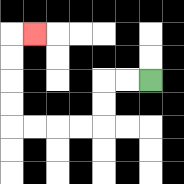{'start': '[6, 3]', 'end': '[1, 1]', 'path_directions': 'L,L,D,D,L,L,L,L,U,U,U,U,R', 'path_coordinates': '[[6, 3], [5, 3], [4, 3], [4, 4], [4, 5], [3, 5], [2, 5], [1, 5], [0, 5], [0, 4], [0, 3], [0, 2], [0, 1], [1, 1]]'}